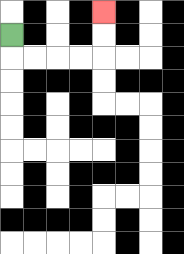{'start': '[0, 1]', 'end': '[4, 0]', 'path_directions': 'D,R,R,R,R,U,U', 'path_coordinates': '[[0, 1], [0, 2], [1, 2], [2, 2], [3, 2], [4, 2], [4, 1], [4, 0]]'}